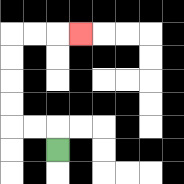{'start': '[2, 6]', 'end': '[3, 1]', 'path_directions': 'U,L,L,U,U,U,U,R,R,R', 'path_coordinates': '[[2, 6], [2, 5], [1, 5], [0, 5], [0, 4], [0, 3], [0, 2], [0, 1], [1, 1], [2, 1], [3, 1]]'}